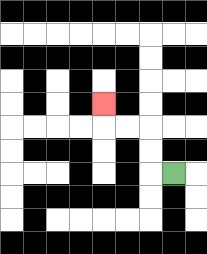{'start': '[7, 7]', 'end': '[4, 4]', 'path_directions': 'L,U,U,L,L,U', 'path_coordinates': '[[7, 7], [6, 7], [6, 6], [6, 5], [5, 5], [4, 5], [4, 4]]'}